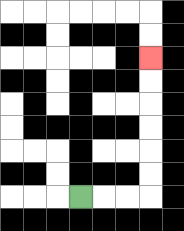{'start': '[3, 8]', 'end': '[6, 2]', 'path_directions': 'R,R,R,U,U,U,U,U,U', 'path_coordinates': '[[3, 8], [4, 8], [5, 8], [6, 8], [6, 7], [6, 6], [6, 5], [6, 4], [6, 3], [6, 2]]'}